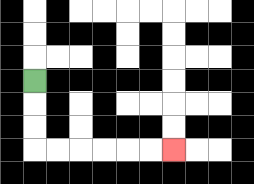{'start': '[1, 3]', 'end': '[7, 6]', 'path_directions': 'D,D,D,R,R,R,R,R,R', 'path_coordinates': '[[1, 3], [1, 4], [1, 5], [1, 6], [2, 6], [3, 6], [4, 6], [5, 6], [6, 6], [7, 6]]'}